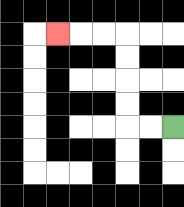{'start': '[7, 5]', 'end': '[2, 1]', 'path_directions': 'L,L,U,U,U,U,L,L,L', 'path_coordinates': '[[7, 5], [6, 5], [5, 5], [5, 4], [5, 3], [5, 2], [5, 1], [4, 1], [3, 1], [2, 1]]'}